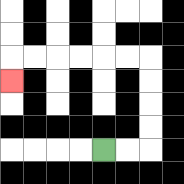{'start': '[4, 6]', 'end': '[0, 3]', 'path_directions': 'R,R,U,U,U,U,L,L,L,L,L,L,D', 'path_coordinates': '[[4, 6], [5, 6], [6, 6], [6, 5], [6, 4], [6, 3], [6, 2], [5, 2], [4, 2], [3, 2], [2, 2], [1, 2], [0, 2], [0, 3]]'}